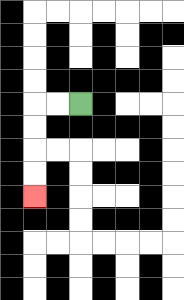{'start': '[3, 4]', 'end': '[1, 8]', 'path_directions': 'L,L,D,D,D,D', 'path_coordinates': '[[3, 4], [2, 4], [1, 4], [1, 5], [1, 6], [1, 7], [1, 8]]'}